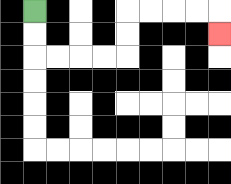{'start': '[1, 0]', 'end': '[9, 1]', 'path_directions': 'D,D,R,R,R,R,U,U,R,R,R,R,D', 'path_coordinates': '[[1, 0], [1, 1], [1, 2], [2, 2], [3, 2], [4, 2], [5, 2], [5, 1], [5, 0], [6, 0], [7, 0], [8, 0], [9, 0], [9, 1]]'}